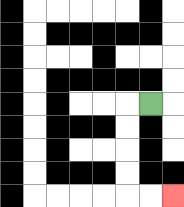{'start': '[6, 4]', 'end': '[7, 8]', 'path_directions': 'L,D,D,D,D,R,R', 'path_coordinates': '[[6, 4], [5, 4], [5, 5], [5, 6], [5, 7], [5, 8], [6, 8], [7, 8]]'}